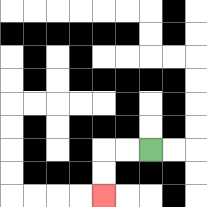{'start': '[6, 6]', 'end': '[4, 8]', 'path_directions': 'L,L,D,D', 'path_coordinates': '[[6, 6], [5, 6], [4, 6], [4, 7], [4, 8]]'}